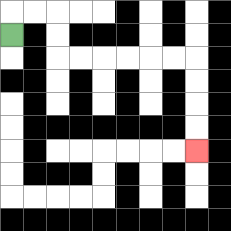{'start': '[0, 1]', 'end': '[8, 6]', 'path_directions': 'U,R,R,D,D,R,R,R,R,R,R,D,D,D,D', 'path_coordinates': '[[0, 1], [0, 0], [1, 0], [2, 0], [2, 1], [2, 2], [3, 2], [4, 2], [5, 2], [6, 2], [7, 2], [8, 2], [8, 3], [8, 4], [8, 5], [8, 6]]'}